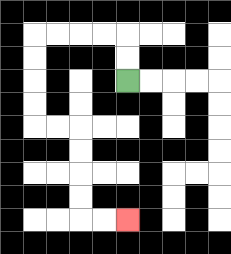{'start': '[5, 3]', 'end': '[5, 9]', 'path_directions': 'U,U,L,L,L,L,D,D,D,D,R,R,D,D,D,D,R,R', 'path_coordinates': '[[5, 3], [5, 2], [5, 1], [4, 1], [3, 1], [2, 1], [1, 1], [1, 2], [1, 3], [1, 4], [1, 5], [2, 5], [3, 5], [3, 6], [3, 7], [3, 8], [3, 9], [4, 9], [5, 9]]'}